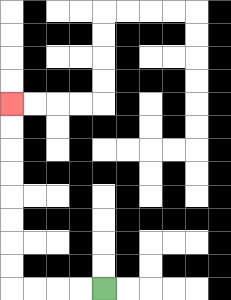{'start': '[4, 12]', 'end': '[0, 4]', 'path_directions': 'L,L,L,L,U,U,U,U,U,U,U,U', 'path_coordinates': '[[4, 12], [3, 12], [2, 12], [1, 12], [0, 12], [0, 11], [0, 10], [0, 9], [0, 8], [0, 7], [0, 6], [0, 5], [0, 4]]'}